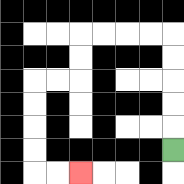{'start': '[7, 6]', 'end': '[3, 7]', 'path_directions': 'U,U,U,U,U,L,L,L,L,D,D,L,L,D,D,D,D,R,R', 'path_coordinates': '[[7, 6], [7, 5], [7, 4], [7, 3], [7, 2], [7, 1], [6, 1], [5, 1], [4, 1], [3, 1], [3, 2], [3, 3], [2, 3], [1, 3], [1, 4], [1, 5], [1, 6], [1, 7], [2, 7], [3, 7]]'}